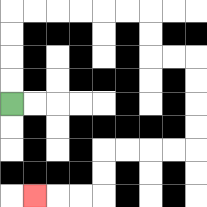{'start': '[0, 4]', 'end': '[1, 8]', 'path_directions': 'U,U,U,U,R,R,R,R,R,R,D,D,R,R,D,D,D,D,L,L,L,L,D,D,L,L,L', 'path_coordinates': '[[0, 4], [0, 3], [0, 2], [0, 1], [0, 0], [1, 0], [2, 0], [3, 0], [4, 0], [5, 0], [6, 0], [6, 1], [6, 2], [7, 2], [8, 2], [8, 3], [8, 4], [8, 5], [8, 6], [7, 6], [6, 6], [5, 6], [4, 6], [4, 7], [4, 8], [3, 8], [2, 8], [1, 8]]'}